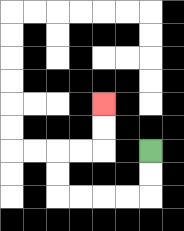{'start': '[6, 6]', 'end': '[4, 4]', 'path_directions': 'D,D,L,L,L,L,U,U,R,R,U,U', 'path_coordinates': '[[6, 6], [6, 7], [6, 8], [5, 8], [4, 8], [3, 8], [2, 8], [2, 7], [2, 6], [3, 6], [4, 6], [4, 5], [4, 4]]'}